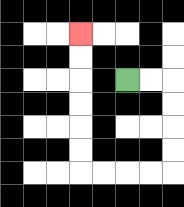{'start': '[5, 3]', 'end': '[3, 1]', 'path_directions': 'R,R,D,D,D,D,L,L,L,L,U,U,U,U,U,U', 'path_coordinates': '[[5, 3], [6, 3], [7, 3], [7, 4], [7, 5], [7, 6], [7, 7], [6, 7], [5, 7], [4, 7], [3, 7], [3, 6], [3, 5], [3, 4], [3, 3], [3, 2], [3, 1]]'}